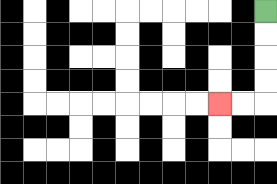{'start': '[11, 0]', 'end': '[9, 4]', 'path_directions': 'D,D,D,D,L,L', 'path_coordinates': '[[11, 0], [11, 1], [11, 2], [11, 3], [11, 4], [10, 4], [9, 4]]'}